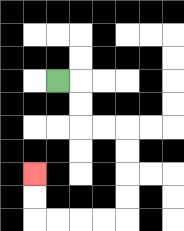{'start': '[2, 3]', 'end': '[1, 7]', 'path_directions': 'R,D,D,R,R,D,D,D,D,L,L,L,L,U,U', 'path_coordinates': '[[2, 3], [3, 3], [3, 4], [3, 5], [4, 5], [5, 5], [5, 6], [5, 7], [5, 8], [5, 9], [4, 9], [3, 9], [2, 9], [1, 9], [1, 8], [1, 7]]'}